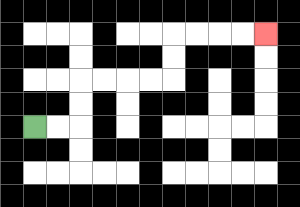{'start': '[1, 5]', 'end': '[11, 1]', 'path_directions': 'R,R,U,U,R,R,R,R,U,U,R,R,R,R', 'path_coordinates': '[[1, 5], [2, 5], [3, 5], [3, 4], [3, 3], [4, 3], [5, 3], [6, 3], [7, 3], [7, 2], [7, 1], [8, 1], [9, 1], [10, 1], [11, 1]]'}